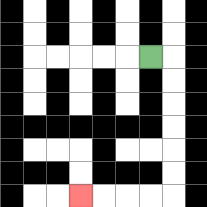{'start': '[6, 2]', 'end': '[3, 8]', 'path_directions': 'R,D,D,D,D,D,D,L,L,L,L', 'path_coordinates': '[[6, 2], [7, 2], [7, 3], [7, 4], [7, 5], [7, 6], [7, 7], [7, 8], [6, 8], [5, 8], [4, 8], [3, 8]]'}